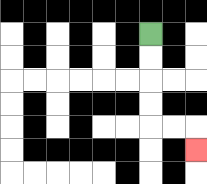{'start': '[6, 1]', 'end': '[8, 6]', 'path_directions': 'D,D,D,D,R,R,D', 'path_coordinates': '[[6, 1], [6, 2], [6, 3], [6, 4], [6, 5], [7, 5], [8, 5], [8, 6]]'}